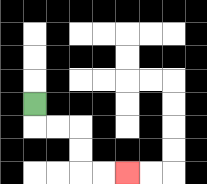{'start': '[1, 4]', 'end': '[5, 7]', 'path_directions': 'D,R,R,D,D,R,R', 'path_coordinates': '[[1, 4], [1, 5], [2, 5], [3, 5], [3, 6], [3, 7], [4, 7], [5, 7]]'}